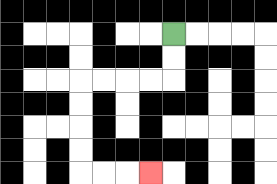{'start': '[7, 1]', 'end': '[6, 7]', 'path_directions': 'D,D,L,L,L,L,D,D,D,D,R,R,R', 'path_coordinates': '[[7, 1], [7, 2], [7, 3], [6, 3], [5, 3], [4, 3], [3, 3], [3, 4], [3, 5], [3, 6], [3, 7], [4, 7], [5, 7], [6, 7]]'}